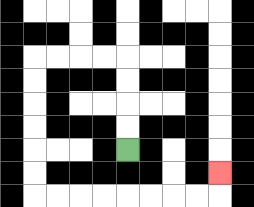{'start': '[5, 6]', 'end': '[9, 7]', 'path_directions': 'U,U,U,U,L,L,L,L,D,D,D,D,D,D,R,R,R,R,R,R,R,R,U', 'path_coordinates': '[[5, 6], [5, 5], [5, 4], [5, 3], [5, 2], [4, 2], [3, 2], [2, 2], [1, 2], [1, 3], [1, 4], [1, 5], [1, 6], [1, 7], [1, 8], [2, 8], [3, 8], [4, 8], [5, 8], [6, 8], [7, 8], [8, 8], [9, 8], [9, 7]]'}